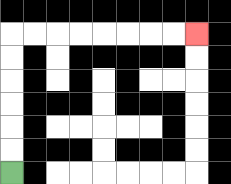{'start': '[0, 7]', 'end': '[8, 1]', 'path_directions': 'U,U,U,U,U,U,R,R,R,R,R,R,R,R', 'path_coordinates': '[[0, 7], [0, 6], [0, 5], [0, 4], [0, 3], [0, 2], [0, 1], [1, 1], [2, 1], [3, 1], [4, 1], [5, 1], [6, 1], [7, 1], [8, 1]]'}